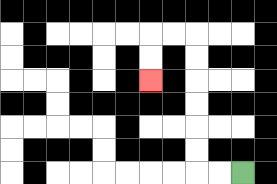{'start': '[10, 7]', 'end': '[6, 3]', 'path_directions': 'L,L,U,U,U,U,U,U,L,L,D,D', 'path_coordinates': '[[10, 7], [9, 7], [8, 7], [8, 6], [8, 5], [8, 4], [8, 3], [8, 2], [8, 1], [7, 1], [6, 1], [6, 2], [6, 3]]'}